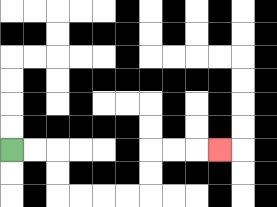{'start': '[0, 6]', 'end': '[9, 6]', 'path_directions': 'R,R,D,D,R,R,R,R,U,U,R,R,R', 'path_coordinates': '[[0, 6], [1, 6], [2, 6], [2, 7], [2, 8], [3, 8], [4, 8], [5, 8], [6, 8], [6, 7], [6, 6], [7, 6], [8, 6], [9, 6]]'}